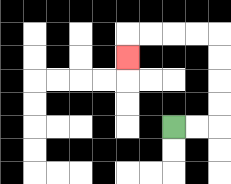{'start': '[7, 5]', 'end': '[5, 2]', 'path_directions': 'R,R,U,U,U,U,L,L,L,L,D', 'path_coordinates': '[[7, 5], [8, 5], [9, 5], [9, 4], [9, 3], [9, 2], [9, 1], [8, 1], [7, 1], [6, 1], [5, 1], [5, 2]]'}